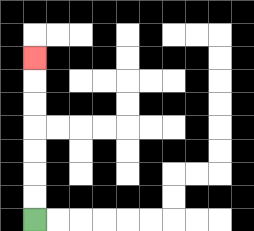{'start': '[1, 9]', 'end': '[1, 2]', 'path_directions': 'U,U,U,U,U,U,U', 'path_coordinates': '[[1, 9], [1, 8], [1, 7], [1, 6], [1, 5], [1, 4], [1, 3], [1, 2]]'}